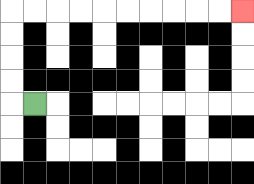{'start': '[1, 4]', 'end': '[10, 0]', 'path_directions': 'L,U,U,U,U,R,R,R,R,R,R,R,R,R,R', 'path_coordinates': '[[1, 4], [0, 4], [0, 3], [0, 2], [0, 1], [0, 0], [1, 0], [2, 0], [3, 0], [4, 0], [5, 0], [6, 0], [7, 0], [8, 0], [9, 0], [10, 0]]'}